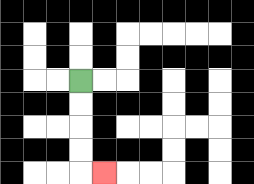{'start': '[3, 3]', 'end': '[4, 7]', 'path_directions': 'D,D,D,D,R', 'path_coordinates': '[[3, 3], [3, 4], [3, 5], [3, 6], [3, 7], [4, 7]]'}